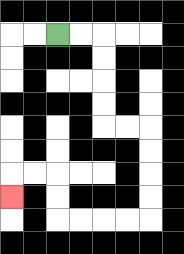{'start': '[2, 1]', 'end': '[0, 8]', 'path_directions': 'R,R,D,D,D,D,R,R,D,D,D,D,L,L,L,L,U,U,L,L,D', 'path_coordinates': '[[2, 1], [3, 1], [4, 1], [4, 2], [4, 3], [4, 4], [4, 5], [5, 5], [6, 5], [6, 6], [6, 7], [6, 8], [6, 9], [5, 9], [4, 9], [3, 9], [2, 9], [2, 8], [2, 7], [1, 7], [0, 7], [0, 8]]'}